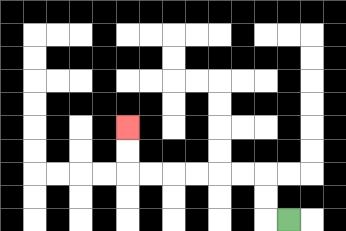{'start': '[12, 9]', 'end': '[5, 5]', 'path_directions': 'L,U,U,L,L,L,L,L,L,U,U', 'path_coordinates': '[[12, 9], [11, 9], [11, 8], [11, 7], [10, 7], [9, 7], [8, 7], [7, 7], [6, 7], [5, 7], [5, 6], [5, 5]]'}